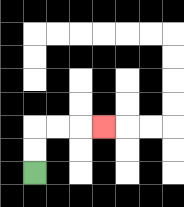{'start': '[1, 7]', 'end': '[4, 5]', 'path_directions': 'U,U,R,R,R', 'path_coordinates': '[[1, 7], [1, 6], [1, 5], [2, 5], [3, 5], [4, 5]]'}